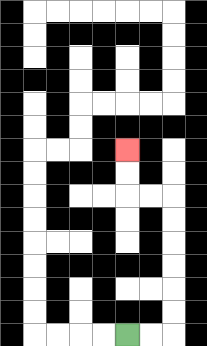{'start': '[5, 14]', 'end': '[5, 6]', 'path_directions': 'R,R,U,U,U,U,U,U,L,L,U,U', 'path_coordinates': '[[5, 14], [6, 14], [7, 14], [7, 13], [7, 12], [7, 11], [7, 10], [7, 9], [7, 8], [6, 8], [5, 8], [5, 7], [5, 6]]'}